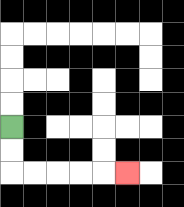{'start': '[0, 5]', 'end': '[5, 7]', 'path_directions': 'D,D,R,R,R,R,R', 'path_coordinates': '[[0, 5], [0, 6], [0, 7], [1, 7], [2, 7], [3, 7], [4, 7], [5, 7]]'}